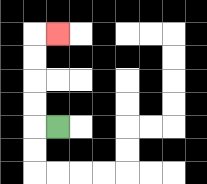{'start': '[2, 5]', 'end': '[2, 1]', 'path_directions': 'L,U,U,U,U,R', 'path_coordinates': '[[2, 5], [1, 5], [1, 4], [1, 3], [1, 2], [1, 1], [2, 1]]'}